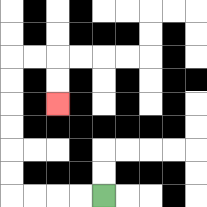{'start': '[4, 8]', 'end': '[2, 4]', 'path_directions': 'L,L,L,L,U,U,U,U,U,U,R,R,D,D', 'path_coordinates': '[[4, 8], [3, 8], [2, 8], [1, 8], [0, 8], [0, 7], [0, 6], [0, 5], [0, 4], [0, 3], [0, 2], [1, 2], [2, 2], [2, 3], [2, 4]]'}